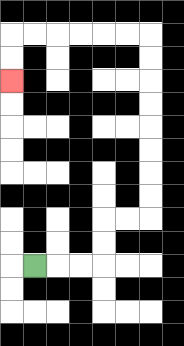{'start': '[1, 11]', 'end': '[0, 3]', 'path_directions': 'R,R,R,U,U,R,R,U,U,U,U,U,U,U,U,L,L,L,L,L,L,D,D', 'path_coordinates': '[[1, 11], [2, 11], [3, 11], [4, 11], [4, 10], [4, 9], [5, 9], [6, 9], [6, 8], [6, 7], [6, 6], [6, 5], [6, 4], [6, 3], [6, 2], [6, 1], [5, 1], [4, 1], [3, 1], [2, 1], [1, 1], [0, 1], [0, 2], [0, 3]]'}